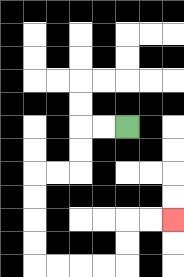{'start': '[5, 5]', 'end': '[7, 9]', 'path_directions': 'L,L,D,D,L,L,D,D,D,D,R,R,R,R,U,U,R,R', 'path_coordinates': '[[5, 5], [4, 5], [3, 5], [3, 6], [3, 7], [2, 7], [1, 7], [1, 8], [1, 9], [1, 10], [1, 11], [2, 11], [3, 11], [4, 11], [5, 11], [5, 10], [5, 9], [6, 9], [7, 9]]'}